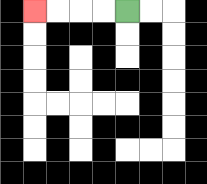{'start': '[5, 0]', 'end': '[1, 0]', 'path_directions': 'L,L,L,L', 'path_coordinates': '[[5, 0], [4, 0], [3, 0], [2, 0], [1, 0]]'}